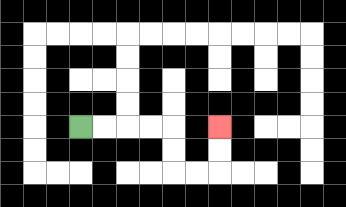{'start': '[3, 5]', 'end': '[9, 5]', 'path_directions': 'R,R,R,R,D,D,R,R,U,U', 'path_coordinates': '[[3, 5], [4, 5], [5, 5], [6, 5], [7, 5], [7, 6], [7, 7], [8, 7], [9, 7], [9, 6], [9, 5]]'}